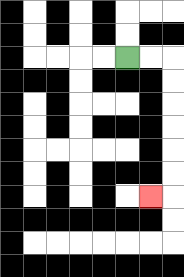{'start': '[5, 2]', 'end': '[6, 8]', 'path_directions': 'R,R,D,D,D,D,D,D,L', 'path_coordinates': '[[5, 2], [6, 2], [7, 2], [7, 3], [7, 4], [7, 5], [7, 6], [7, 7], [7, 8], [6, 8]]'}